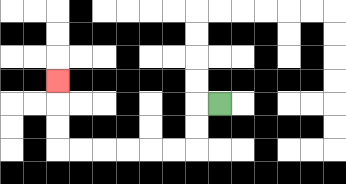{'start': '[9, 4]', 'end': '[2, 3]', 'path_directions': 'L,D,D,L,L,L,L,L,L,U,U,U', 'path_coordinates': '[[9, 4], [8, 4], [8, 5], [8, 6], [7, 6], [6, 6], [5, 6], [4, 6], [3, 6], [2, 6], [2, 5], [2, 4], [2, 3]]'}